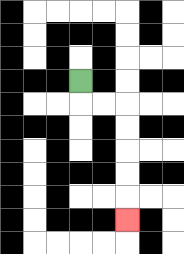{'start': '[3, 3]', 'end': '[5, 9]', 'path_directions': 'D,R,R,D,D,D,D,D', 'path_coordinates': '[[3, 3], [3, 4], [4, 4], [5, 4], [5, 5], [5, 6], [5, 7], [5, 8], [5, 9]]'}